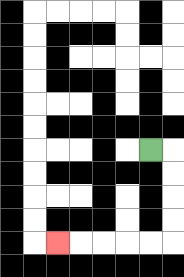{'start': '[6, 6]', 'end': '[2, 10]', 'path_directions': 'R,D,D,D,D,L,L,L,L,L', 'path_coordinates': '[[6, 6], [7, 6], [7, 7], [7, 8], [7, 9], [7, 10], [6, 10], [5, 10], [4, 10], [3, 10], [2, 10]]'}